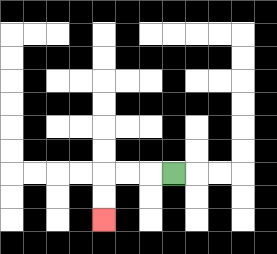{'start': '[7, 7]', 'end': '[4, 9]', 'path_directions': 'L,L,L,D,D', 'path_coordinates': '[[7, 7], [6, 7], [5, 7], [4, 7], [4, 8], [4, 9]]'}